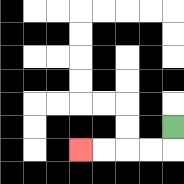{'start': '[7, 5]', 'end': '[3, 6]', 'path_directions': 'D,L,L,L,L', 'path_coordinates': '[[7, 5], [7, 6], [6, 6], [5, 6], [4, 6], [3, 6]]'}